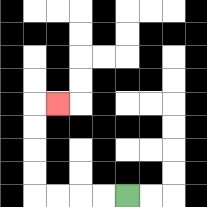{'start': '[5, 8]', 'end': '[2, 4]', 'path_directions': 'L,L,L,L,U,U,U,U,R', 'path_coordinates': '[[5, 8], [4, 8], [3, 8], [2, 8], [1, 8], [1, 7], [1, 6], [1, 5], [1, 4], [2, 4]]'}